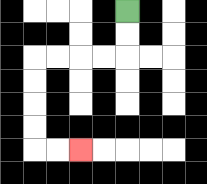{'start': '[5, 0]', 'end': '[3, 6]', 'path_directions': 'D,D,L,L,L,L,D,D,D,D,R,R', 'path_coordinates': '[[5, 0], [5, 1], [5, 2], [4, 2], [3, 2], [2, 2], [1, 2], [1, 3], [1, 4], [1, 5], [1, 6], [2, 6], [3, 6]]'}